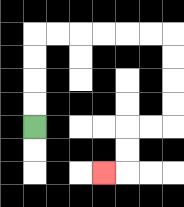{'start': '[1, 5]', 'end': '[4, 7]', 'path_directions': 'U,U,U,U,R,R,R,R,R,R,D,D,D,D,L,L,D,D,L', 'path_coordinates': '[[1, 5], [1, 4], [1, 3], [1, 2], [1, 1], [2, 1], [3, 1], [4, 1], [5, 1], [6, 1], [7, 1], [7, 2], [7, 3], [7, 4], [7, 5], [6, 5], [5, 5], [5, 6], [5, 7], [4, 7]]'}